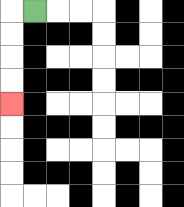{'start': '[1, 0]', 'end': '[0, 4]', 'path_directions': 'L,D,D,D,D', 'path_coordinates': '[[1, 0], [0, 0], [0, 1], [0, 2], [0, 3], [0, 4]]'}